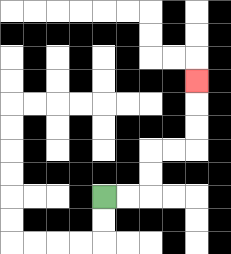{'start': '[4, 8]', 'end': '[8, 3]', 'path_directions': 'R,R,U,U,R,R,U,U,U', 'path_coordinates': '[[4, 8], [5, 8], [6, 8], [6, 7], [6, 6], [7, 6], [8, 6], [8, 5], [8, 4], [8, 3]]'}